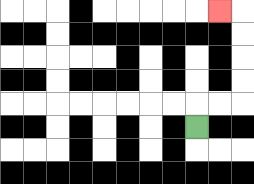{'start': '[8, 5]', 'end': '[9, 0]', 'path_directions': 'U,R,R,U,U,U,U,L', 'path_coordinates': '[[8, 5], [8, 4], [9, 4], [10, 4], [10, 3], [10, 2], [10, 1], [10, 0], [9, 0]]'}